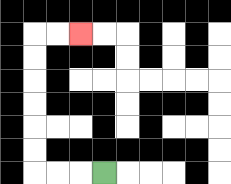{'start': '[4, 7]', 'end': '[3, 1]', 'path_directions': 'L,L,L,U,U,U,U,U,U,R,R', 'path_coordinates': '[[4, 7], [3, 7], [2, 7], [1, 7], [1, 6], [1, 5], [1, 4], [1, 3], [1, 2], [1, 1], [2, 1], [3, 1]]'}